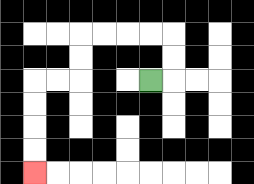{'start': '[6, 3]', 'end': '[1, 7]', 'path_directions': 'R,U,U,L,L,L,L,D,D,L,L,D,D,D,D', 'path_coordinates': '[[6, 3], [7, 3], [7, 2], [7, 1], [6, 1], [5, 1], [4, 1], [3, 1], [3, 2], [3, 3], [2, 3], [1, 3], [1, 4], [1, 5], [1, 6], [1, 7]]'}